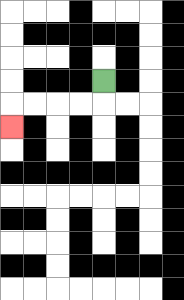{'start': '[4, 3]', 'end': '[0, 5]', 'path_directions': 'D,L,L,L,L,D', 'path_coordinates': '[[4, 3], [4, 4], [3, 4], [2, 4], [1, 4], [0, 4], [0, 5]]'}